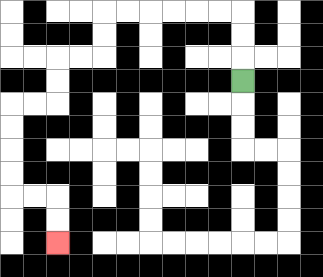{'start': '[10, 3]', 'end': '[2, 10]', 'path_directions': 'U,U,U,L,L,L,L,L,L,D,D,L,L,D,D,L,L,D,D,D,D,R,R,D,D', 'path_coordinates': '[[10, 3], [10, 2], [10, 1], [10, 0], [9, 0], [8, 0], [7, 0], [6, 0], [5, 0], [4, 0], [4, 1], [4, 2], [3, 2], [2, 2], [2, 3], [2, 4], [1, 4], [0, 4], [0, 5], [0, 6], [0, 7], [0, 8], [1, 8], [2, 8], [2, 9], [2, 10]]'}